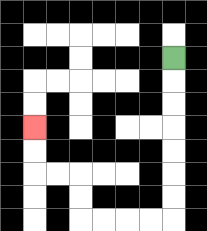{'start': '[7, 2]', 'end': '[1, 5]', 'path_directions': 'D,D,D,D,D,D,D,L,L,L,L,U,U,L,L,U,U', 'path_coordinates': '[[7, 2], [7, 3], [7, 4], [7, 5], [7, 6], [7, 7], [7, 8], [7, 9], [6, 9], [5, 9], [4, 9], [3, 9], [3, 8], [3, 7], [2, 7], [1, 7], [1, 6], [1, 5]]'}